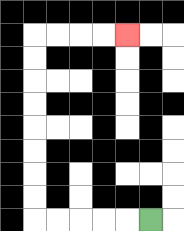{'start': '[6, 9]', 'end': '[5, 1]', 'path_directions': 'L,L,L,L,L,U,U,U,U,U,U,U,U,R,R,R,R', 'path_coordinates': '[[6, 9], [5, 9], [4, 9], [3, 9], [2, 9], [1, 9], [1, 8], [1, 7], [1, 6], [1, 5], [1, 4], [1, 3], [1, 2], [1, 1], [2, 1], [3, 1], [4, 1], [5, 1]]'}